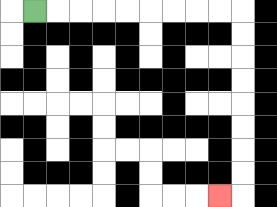{'start': '[1, 0]', 'end': '[9, 8]', 'path_directions': 'R,R,R,R,R,R,R,R,R,D,D,D,D,D,D,D,D,L', 'path_coordinates': '[[1, 0], [2, 0], [3, 0], [4, 0], [5, 0], [6, 0], [7, 0], [8, 0], [9, 0], [10, 0], [10, 1], [10, 2], [10, 3], [10, 4], [10, 5], [10, 6], [10, 7], [10, 8], [9, 8]]'}